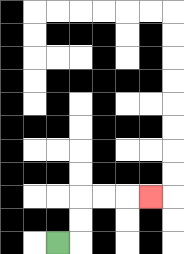{'start': '[2, 10]', 'end': '[6, 8]', 'path_directions': 'R,U,U,R,R,R', 'path_coordinates': '[[2, 10], [3, 10], [3, 9], [3, 8], [4, 8], [5, 8], [6, 8]]'}